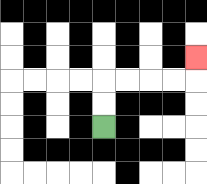{'start': '[4, 5]', 'end': '[8, 2]', 'path_directions': 'U,U,R,R,R,R,U', 'path_coordinates': '[[4, 5], [4, 4], [4, 3], [5, 3], [6, 3], [7, 3], [8, 3], [8, 2]]'}